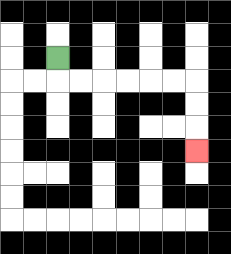{'start': '[2, 2]', 'end': '[8, 6]', 'path_directions': 'D,R,R,R,R,R,R,D,D,D', 'path_coordinates': '[[2, 2], [2, 3], [3, 3], [4, 3], [5, 3], [6, 3], [7, 3], [8, 3], [8, 4], [8, 5], [8, 6]]'}